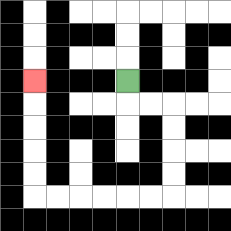{'start': '[5, 3]', 'end': '[1, 3]', 'path_directions': 'D,R,R,D,D,D,D,L,L,L,L,L,L,U,U,U,U,U', 'path_coordinates': '[[5, 3], [5, 4], [6, 4], [7, 4], [7, 5], [7, 6], [7, 7], [7, 8], [6, 8], [5, 8], [4, 8], [3, 8], [2, 8], [1, 8], [1, 7], [1, 6], [1, 5], [1, 4], [1, 3]]'}